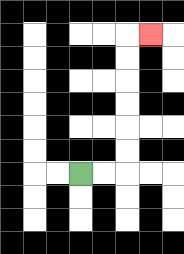{'start': '[3, 7]', 'end': '[6, 1]', 'path_directions': 'R,R,U,U,U,U,U,U,R', 'path_coordinates': '[[3, 7], [4, 7], [5, 7], [5, 6], [5, 5], [5, 4], [5, 3], [5, 2], [5, 1], [6, 1]]'}